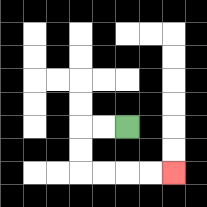{'start': '[5, 5]', 'end': '[7, 7]', 'path_directions': 'L,L,D,D,R,R,R,R', 'path_coordinates': '[[5, 5], [4, 5], [3, 5], [3, 6], [3, 7], [4, 7], [5, 7], [6, 7], [7, 7]]'}